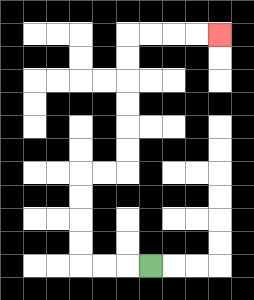{'start': '[6, 11]', 'end': '[9, 1]', 'path_directions': 'L,L,L,U,U,U,U,R,R,U,U,U,U,U,U,R,R,R,R', 'path_coordinates': '[[6, 11], [5, 11], [4, 11], [3, 11], [3, 10], [3, 9], [3, 8], [3, 7], [4, 7], [5, 7], [5, 6], [5, 5], [5, 4], [5, 3], [5, 2], [5, 1], [6, 1], [7, 1], [8, 1], [9, 1]]'}